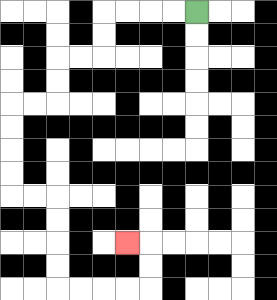{'start': '[8, 0]', 'end': '[5, 10]', 'path_directions': 'L,L,L,L,D,D,L,L,D,D,L,L,D,D,D,D,R,R,D,D,D,D,R,R,R,R,U,U,L', 'path_coordinates': '[[8, 0], [7, 0], [6, 0], [5, 0], [4, 0], [4, 1], [4, 2], [3, 2], [2, 2], [2, 3], [2, 4], [1, 4], [0, 4], [0, 5], [0, 6], [0, 7], [0, 8], [1, 8], [2, 8], [2, 9], [2, 10], [2, 11], [2, 12], [3, 12], [4, 12], [5, 12], [6, 12], [6, 11], [6, 10], [5, 10]]'}